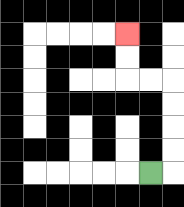{'start': '[6, 7]', 'end': '[5, 1]', 'path_directions': 'R,U,U,U,U,L,L,U,U', 'path_coordinates': '[[6, 7], [7, 7], [7, 6], [7, 5], [7, 4], [7, 3], [6, 3], [5, 3], [5, 2], [5, 1]]'}